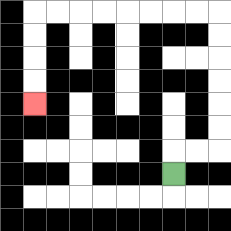{'start': '[7, 7]', 'end': '[1, 4]', 'path_directions': 'U,R,R,U,U,U,U,U,U,L,L,L,L,L,L,L,L,D,D,D,D', 'path_coordinates': '[[7, 7], [7, 6], [8, 6], [9, 6], [9, 5], [9, 4], [9, 3], [9, 2], [9, 1], [9, 0], [8, 0], [7, 0], [6, 0], [5, 0], [4, 0], [3, 0], [2, 0], [1, 0], [1, 1], [1, 2], [1, 3], [1, 4]]'}